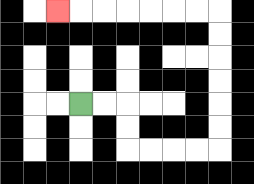{'start': '[3, 4]', 'end': '[2, 0]', 'path_directions': 'R,R,D,D,R,R,R,R,U,U,U,U,U,U,L,L,L,L,L,L,L', 'path_coordinates': '[[3, 4], [4, 4], [5, 4], [5, 5], [5, 6], [6, 6], [7, 6], [8, 6], [9, 6], [9, 5], [9, 4], [9, 3], [9, 2], [9, 1], [9, 0], [8, 0], [7, 0], [6, 0], [5, 0], [4, 0], [3, 0], [2, 0]]'}